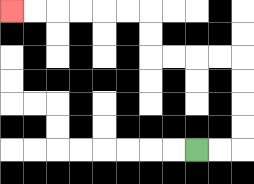{'start': '[8, 6]', 'end': '[0, 0]', 'path_directions': 'R,R,U,U,U,U,L,L,L,L,U,U,L,L,L,L,L,L', 'path_coordinates': '[[8, 6], [9, 6], [10, 6], [10, 5], [10, 4], [10, 3], [10, 2], [9, 2], [8, 2], [7, 2], [6, 2], [6, 1], [6, 0], [5, 0], [4, 0], [3, 0], [2, 0], [1, 0], [0, 0]]'}